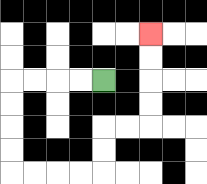{'start': '[4, 3]', 'end': '[6, 1]', 'path_directions': 'L,L,L,L,D,D,D,D,R,R,R,R,U,U,R,R,U,U,U,U', 'path_coordinates': '[[4, 3], [3, 3], [2, 3], [1, 3], [0, 3], [0, 4], [0, 5], [0, 6], [0, 7], [1, 7], [2, 7], [3, 7], [4, 7], [4, 6], [4, 5], [5, 5], [6, 5], [6, 4], [6, 3], [6, 2], [6, 1]]'}